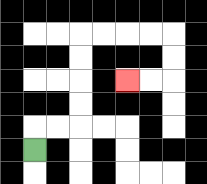{'start': '[1, 6]', 'end': '[5, 3]', 'path_directions': 'U,R,R,U,U,U,U,R,R,R,R,D,D,L,L', 'path_coordinates': '[[1, 6], [1, 5], [2, 5], [3, 5], [3, 4], [3, 3], [3, 2], [3, 1], [4, 1], [5, 1], [6, 1], [7, 1], [7, 2], [7, 3], [6, 3], [5, 3]]'}